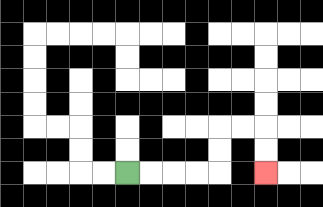{'start': '[5, 7]', 'end': '[11, 7]', 'path_directions': 'R,R,R,R,U,U,R,R,D,D', 'path_coordinates': '[[5, 7], [6, 7], [7, 7], [8, 7], [9, 7], [9, 6], [9, 5], [10, 5], [11, 5], [11, 6], [11, 7]]'}